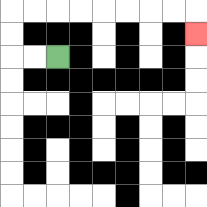{'start': '[2, 2]', 'end': '[8, 1]', 'path_directions': 'L,L,U,U,R,R,R,R,R,R,R,R,D', 'path_coordinates': '[[2, 2], [1, 2], [0, 2], [0, 1], [0, 0], [1, 0], [2, 0], [3, 0], [4, 0], [5, 0], [6, 0], [7, 0], [8, 0], [8, 1]]'}